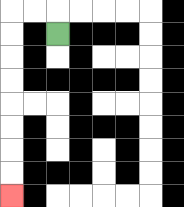{'start': '[2, 1]', 'end': '[0, 8]', 'path_directions': 'U,L,L,D,D,D,D,D,D,D,D', 'path_coordinates': '[[2, 1], [2, 0], [1, 0], [0, 0], [0, 1], [0, 2], [0, 3], [0, 4], [0, 5], [0, 6], [0, 7], [0, 8]]'}